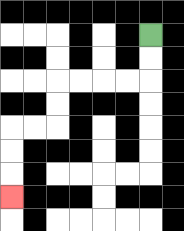{'start': '[6, 1]', 'end': '[0, 8]', 'path_directions': 'D,D,L,L,L,L,D,D,L,L,D,D,D', 'path_coordinates': '[[6, 1], [6, 2], [6, 3], [5, 3], [4, 3], [3, 3], [2, 3], [2, 4], [2, 5], [1, 5], [0, 5], [0, 6], [0, 7], [0, 8]]'}